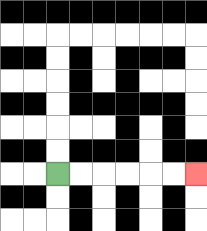{'start': '[2, 7]', 'end': '[8, 7]', 'path_directions': 'R,R,R,R,R,R', 'path_coordinates': '[[2, 7], [3, 7], [4, 7], [5, 7], [6, 7], [7, 7], [8, 7]]'}